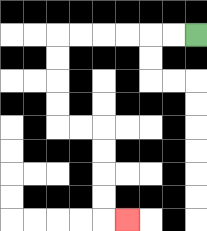{'start': '[8, 1]', 'end': '[5, 9]', 'path_directions': 'L,L,L,L,L,L,D,D,D,D,R,R,D,D,D,D,R', 'path_coordinates': '[[8, 1], [7, 1], [6, 1], [5, 1], [4, 1], [3, 1], [2, 1], [2, 2], [2, 3], [2, 4], [2, 5], [3, 5], [4, 5], [4, 6], [4, 7], [4, 8], [4, 9], [5, 9]]'}